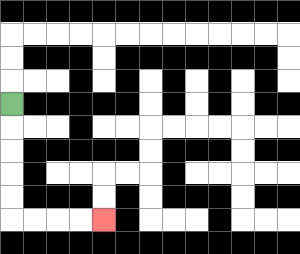{'start': '[0, 4]', 'end': '[4, 9]', 'path_directions': 'D,D,D,D,D,R,R,R,R', 'path_coordinates': '[[0, 4], [0, 5], [0, 6], [0, 7], [0, 8], [0, 9], [1, 9], [2, 9], [3, 9], [4, 9]]'}